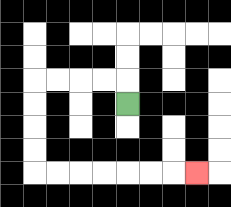{'start': '[5, 4]', 'end': '[8, 7]', 'path_directions': 'U,L,L,L,L,D,D,D,D,R,R,R,R,R,R,R', 'path_coordinates': '[[5, 4], [5, 3], [4, 3], [3, 3], [2, 3], [1, 3], [1, 4], [1, 5], [1, 6], [1, 7], [2, 7], [3, 7], [4, 7], [5, 7], [6, 7], [7, 7], [8, 7]]'}